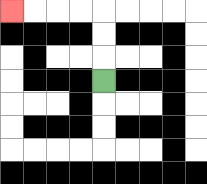{'start': '[4, 3]', 'end': '[0, 0]', 'path_directions': 'U,U,U,L,L,L,L', 'path_coordinates': '[[4, 3], [4, 2], [4, 1], [4, 0], [3, 0], [2, 0], [1, 0], [0, 0]]'}